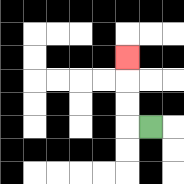{'start': '[6, 5]', 'end': '[5, 2]', 'path_directions': 'L,U,U,U', 'path_coordinates': '[[6, 5], [5, 5], [5, 4], [5, 3], [5, 2]]'}